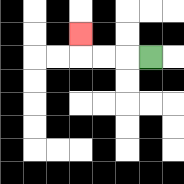{'start': '[6, 2]', 'end': '[3, 1]', 'path_directions': 'L,L,L,U', 'path_coordinates': '[[6, 2], [5, 2], [4, 2], [3, 2], [3, 1]]'}